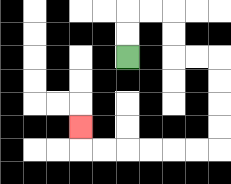{'start': '[5, 2]', 'end': '[3, 5]', 'path_directions': 'U,U,R,R,D,D,R,R,D,D,D,D,L,L,L,L,L,L,U', 'path_coordinates': '[[5, 2], [5, 1], [5, 0], [6, 0], [7, 0], [7, 1], [7, 2], [8, 2], [9, 2], [9, 3], [9, 4], [9, 5], [9, 6], [8, 6], [7, 6], [6, 6], [5, 6], [4, 6], [3, 6], [3, 5]]'}